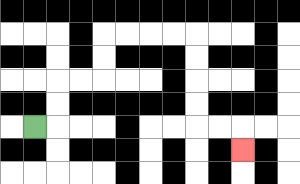{'start': '[1, 5]', 'end': '[10, 6]', 'path_directions': 'R,U,U,R,R,U,U,R,R,R,R,D,D,D,D,R,R,D', 'path_coordinates': '[[1, 5], [2, 5], [2, 4], [2, 3], [3, 3], [4, 3], [4, 2], [4, 1], [5, 1], [6, 1], [7, 1], [8, 1], [8, 2], [8, 3], [8, 4], [8, 5], [9, 5], [10, 5], [10, 6]]'}